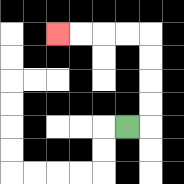{'start': '[5, 5]', 'end': '[2, 1]', 'path_directions': 'R,U,U,U,U,L,L,L,L', 'path_coordinates': '[[5, 5], [6, 5], [6, 4], [6, 3], [6, 2], [6, 1], [5, 1], [4, 1], [3, 1], [2, 1]]'}